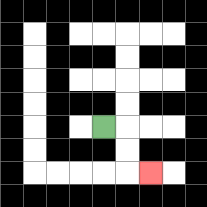{'start': '[4, 5]', 'end': '[6, 7]', 'path_directions': 'R,D,D,R', 'path_coordinates': '[[4, 5], [5, 5], [5, 6], [5, 7], [6, 7]]'}